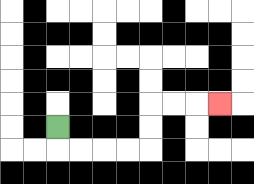{'start': '[2, 5]', 'end': '[9, 4]', 'path_directions': 'D,R,R,R,R,U,U,R,R,R', 'path_coordinates': '[[2, 5], [2, 6], [3, 6], [4, 6], [5, 6], [6, 6], [6, 5], [6, 4], [7, 4], [8, 4], [9, 4]]'}